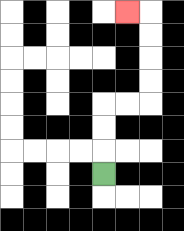{'start': '[4, 7]', 'end': '[5, 0]', 'path_directions': 'U,U,U,R,R,U,U,U,U,L', 'path_coordinates': '[[4, 7], [4, 6], [4, 5], [4, 4], [5, 4], [6, 4], [6, 3], [6, 2], [6, 1], [6, 0], [5, 0]]'}